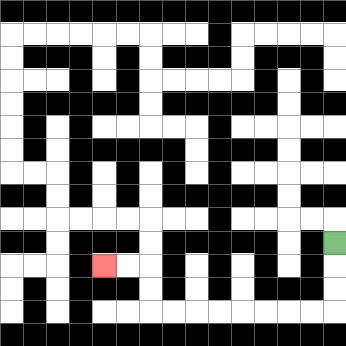{'start': '[14, 10]', 'end': '[4, 11]', 'path_directions': 'D,D,D,L,L,L,L,L,L,L,L,U,U,L,L', 'path_coordinates': '[[14, 10], [14, 11], [14, 12], [14, 13], [13, 13], [12, 13], [11, 13], [10, 13], [9, 13], [8, 13], [7, 13], [6, 13], [6, 12], [6, 11], [5, 11], [4, 11]]'}